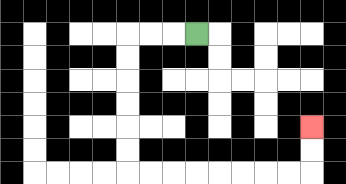{'start': '[8, 1]', 'end': '[13, 5]', 'path_directions': 'L,L,L,D,D,D,D,D,D,R,R,R,R,R,R,R,R,U,U', 'path_coordinates': '[[8, 1], [7, 1], [6, 1], [5, 1], [5, 2], [5, 3], [5, 4], [5, 5], [5, 6], [5, 7], [6, 7], [7, 7], [8, 7], [9, 7], [10, 7], [11, 7], [12, 7], [13, 7], [13, 6], [13, 5]]'}